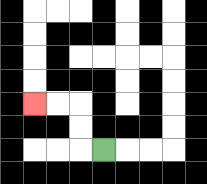{'start': '[4, 6]', 'end': '[1, 4]', 'path_directions': 'L,U,U,L,L', 'path_coordinates': '[[4, 6], [3, 6], [3, 5], [3, 4], [2, 4], [1, 4]]'}